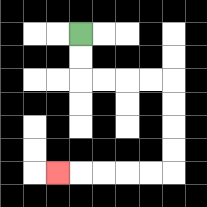{'start': '[3, 1]', 'end': '[2, 7]', 'path_directions': 'D,D,R,R,R,R,D,D,D,D,L,L,L,L,L', 'path_coordinates': '[[3, 1], [3, 2], [3, 3], [4, 3], [5, 3], [6, 3], [7, 3], [7, 4], [7, 5], [7, 6], [7, 7], [6, 7], [5, 7], [4, 7], [3, 7], [2, 7]]'}